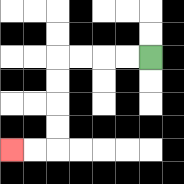{'start': '[6, 2]', 'end': '[0, 6]', 'path_directions': 'L,L,L,L,D,D,D,D,L,L', 'path_coordinates': '[[6, 2], [5, 2], [4, 2], [3, 2], [2, 2], [2, 3], [2, 4], [2, 5], [2, 6], [1, 6], [0, 6]]'}